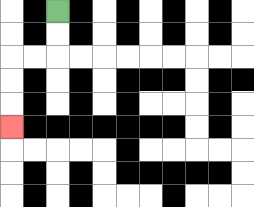{'start': '[2, 0]', 'end': '[0, 5]', 'path_directions': 'D,D,L,L,D,D,D', 'path_coordinates': '[[2, 0], [2, 1], [2, 2], [1, 2], [0, 2], [0, 3], [0, 4], [0, 5]]'}